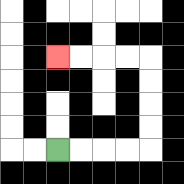{'start': '[2, 6]', 'end': '[2, 2]', 'path_directions': 'R,R,R,R,U,U,U,U,L,L,L,L', 'path_coordinates': '[[2, 6], [3, 6], [4, 6], [5, 6], [6, 6], [6, 5], [6, 4], [6, 3], [6, 2], [5, 2], [4, 2], [3, 2], [2, 2]]'}